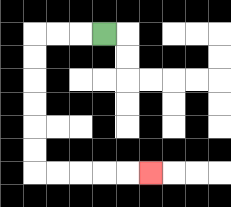{'start': '[4, 1]', 'end': '[6, 7]', 'path_directions': 'L,L,L,D,D,D,D,D,D,R,R,R,R,R', 'path_coordinates': '[[4, 1], [3, 1], [2, 1], [1, 1], [1, 2], [1, 3], [1, 4], [1, 5], [1, 6], [1, 7], [2, 7], [3, 7], [4, 7], [5, 7], [6, 7]]'}